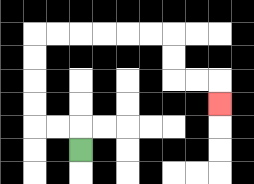{'start': '[3, 6]', 'end': '[9, 4]', 'path_directions': 'U,L,L,U,U,U,U,R,R,R,R,R,R,D,D,R,R,D', 'path_coordinates': '[[3, 6], [3, 5], [2, 5], [1, 5], [1, 4], [1, 3], [1, 2], [1, 1], [2, 1], [3, 1], [4, 1], [5, 1], [6, 1], [7, 1], [7, 2], [7, 3], [8, 3], [9, 3], [9, 4]]'}